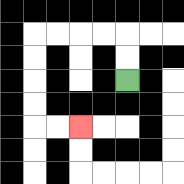{'start': '[5, 3]', 'end': '[3, 5]', 'path_directions': 'U,U,L,L,L,L,D,D,D,D,R,R', 'path_coordinates': '[[5, 3], [5, 2], [5, 1], [4, 1], [3, 1], [2, 1], [1, 1], [1, 2], [1, 3], [1, 4], [1, 5], [2, 5], [3, 5]]'}